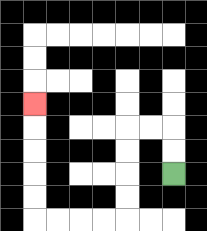{'start': '[7, 7]', 'end': '[1, 4]', 'path_directions': 'U,U,L,L,D,D,D,D,L,L,L,L,U,U,U,U,U', 'path_coordinates': '[[7, 7], [7, 6], [7, 5], [6, 5], [5, 5], [5, 6], [5, 7], [5, 8], [5, 9], [4, 9], [3, 9], [2, 9], [1, 9], [1, 8], [1, 7], [1, 6], [1, 5], [1, 4]]'}